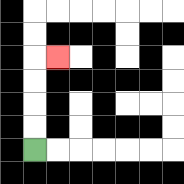{'start': '[1, 6]', 'end': '[2, 2]', 'path_directions': 'U,U,U,U,R', 'path_coordinates': '[[1, 6], [1, 5], [1, 4], [1, 3], [1, 2], [2, 2]]'}